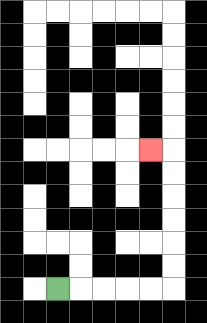{'start': '[2, 12]', 'end': '[6, 6]', 'path_directions': 'R,R,R,R,R,U,U,U,U,U,U,L', 'path_coordinates': '[[2, 12], [3, 12], [4, 12], [5, 12], [6, 12], [7, 12], [7, 11], [7, 10], [7, 9], [7, 8], [7, 7], [7, 6], [6, 6]]'}